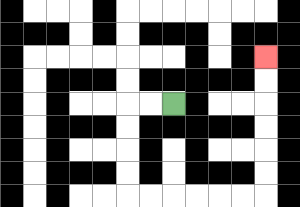{'start': '[7, 4]', 'end': '[11, 2]', 'path_directions': 'L,L,D,D,D,D,R,R,R,R,R,R,U,U,U,U,U,U', 'path_coordinates': '[[7, 4], [6, 4], [5, 4], [5, 5], [5, 6], [5, 7], [5, 8], [6, 8], [7, 8], [8, 8], [9, 8], [10, 8], [11, 8], [11, 7], [11, 6], [11, 5], [11, 4], [11, 3], [11, 2]]'}